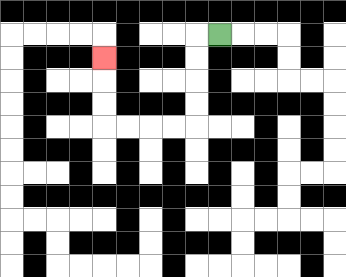{'start': '[9, 1]', 'end': '[4, 2]', 'path_directions': 'L,D,D,D,D,L,L,L,L,U,U,U', 'path_coordinates': '[[9, 1], [8, 1], [8, 2], [8, 3], [8, 4], [8, 5], [7, 5], [6, 5], [5, 5], [4, 5], [4, 4], [4, 3], [4, 2]]'}